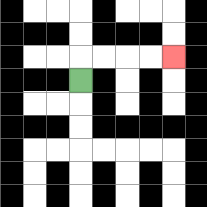{'start': '[3, 3]', 'end': '[7, 2]', 'path_directions': 'U,R,R,R,R', 'path_coordinates': '[[3, 3], [3, 2], [4, 2], [5, 2], [6, 2], [7, 2]]'}